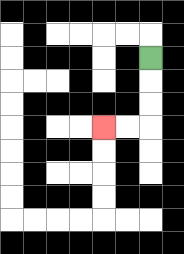{'start': '[6, 2]', 'end': '[4, 5]', 'path_directions': 'D,D,D,L,L', 'path_coordinates': '[[6, 2], [6, 3], [6, 4], [6, 5], [5, 5], [4, 5]]'}